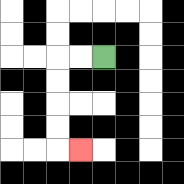{'start': '[4, 2]', 'end': '[3, 6]', 'path_directions': 'L,L,D,D,D,D,R', 'path_coordinates': '[[4, 2], [3, 2], [2, 2], [2, 3], [2, 4], [2, 5], [2, 6], [3, 6]]'}